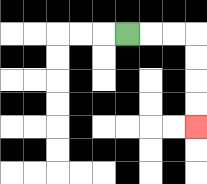{'start': '[5, 1]', 'end': '[8, 5]', 'path_directions': 'R,R,R,D,D,D,D', 'path_coordinates': '[[5, 1], [6, 1], [7, 1], [8, 1], [8, 2], [8, 3], [8, 4], [8, 5]]'}